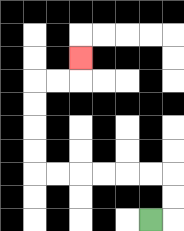{'start': '[6, 9]', 'end': '[3, 2]', 'path_directions': 'R,U,U,L,L,L,L,L,L,U,U,U,U,R,R,U', 'path_coordinates': '[[6, 9], [7, 9], [7, 8], [7, 7], [6, 7], [5, 7], [4, 7], [3, 7], [2, 7], [1, 7], [1, 6], [1, 5], [1, 4], [1, 3], [2, 3], [3, 3], [3, 2]]'}